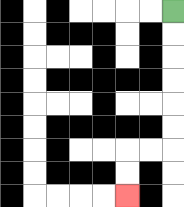{'start': '[7, 0]', 'end': '[5, 8]', 'path_directions': 'D,D,D,D,D,D,L,L,D,D', 'path_coordinates': '[[7, 0], [7, 1], [7, 2], [7, 3], [7, 4], [7, 5], [7, 6], [6, 6], [5, 6], [5, 7], [5, 8]]'}